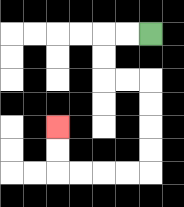{'start': '[6, 1]', 'end': '[2, 5]', 'path_directions': 'L,L,D,D,R,R,D,D,D,D,L,L,L,L,U,U', 'path_coordinates': '[[6, 1], [5, 1], [4, 1], [4, 2], [4, 3], [5, 3], [6, 3], [6, 4], [6, 5], [6, 6], [6, 7], [5, 7], [4, 7], [3, 7], [2, 7], [2, 6], [2, 5]]'}